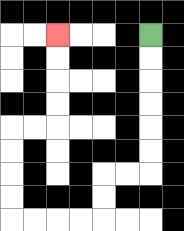{'start': '[6, 1]', 'end': '[2, 1]', 'path_directions': 'D,D,D,D,D,D,L,L,D,D,L,L,L,L,U,U,U,U,R,R,U,U,U,U', 'path_coordinates': '[[6, 1], [6, 2], [6, 3], [6, 4], [6, 5], [6, 6], [6, 7], [5, 7], [4, 7], [4, 8], [4, 9], [3, 9], [2, 9], [1, 9], [0, 9], [0, 8], [0, 7], [0, 6], [0, 5], [1, 5], [2, 5], [2, 4], [2, 3], [2, 2], [2, 1]]'}